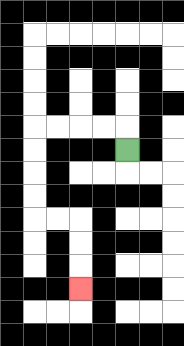{'start': '[5, 6]', 'end': '[3, 12]', 'path_directions': 'U,L,L,L,L,D,D,D,D,R,R,D,D,D', 'path_coordinates': '[[5, 6], [5, 5], [4, 5], [3, 5], [2, 5], [1, 5], [1, 6], [1, 7], [1, 8], [1, 9], [2, 9], [3, 9], [3, 10], [3, 11], [3, 12]]'}